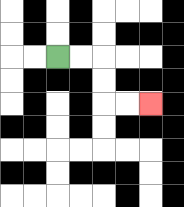{'start': '[2, 2]', 'end': '[6, 4]', 'path_directions': 'R,R,D,D,R,R', 'path_coordinates': '[[2, 2], [3, 2], [4, 2], [4, 3], [4, 4], [5, 4], [6, 4]]'}